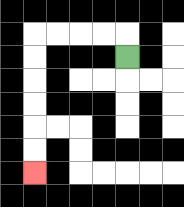{'start': '[5, 2]', 'end': '[1, 7]', 'path_directions': 'U,L,L,L,L,D,D,D,D,D,D', 'path_coordinates': '[[5, 2], [5, 1], [4, 1], [3, 1], [2, 1], [1, 1], [1, 2], [1, 3], [1, 4], [1, 5], [1, 6], [1, 7]]'}